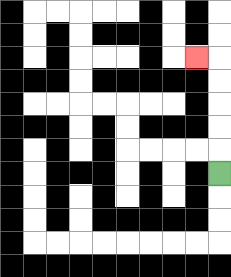{'start': '[9, 7]', 'end': '[8, 2]', 'path_directions': 'U,U,U,U,U,L', 'path_coordinates': '[[9, 7], [9, 6], [9, 5], [9, 4], [9, 3], [9, 2], [8, 2]]'}